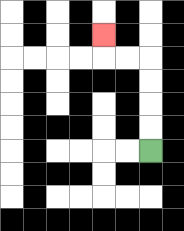{'start': '[6, 6]', 'end': '[4, 1]', 'path_directions': 'U,U,U,U,L,L,U', 'path_coordinates': '[[6, 6], [6, 5], [6, 4], [6, 3], [6, 2], [5, 2], [4, 2], [4, 1]]'}